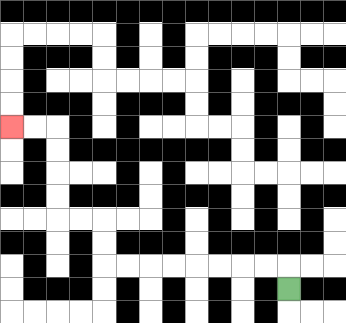{'start': '[12, 12]', 'end': '[0, 5]', 'path_directions': 'U,L,L,L,L,L,L,L,L,U,U,L,L,U,U,U,U,L,L', 'path_coordinates': '[[12, 12], [12, 11], [11, 11], [10, 11], [9, 11], [8, 11], [7, 11], [6, 11], [5, 11], [4, 11], [4, 10], [4, 9], [3, 9], [2, 9], [2, 8], [2, 7], [2, 6], [2, 5], [1, 5], [0, 5]]'}